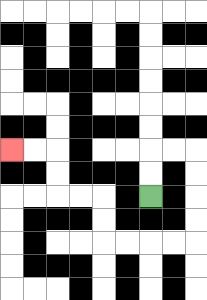{'start': '[6, 8]', 'end': '[0, 6]', 'path_directions': 'U,U,R,R,D,D,D,D,L,L,L,L,U,U,L,L,U,U,L,L', 'path_coordinates': '[[6, 8], [6, 7], [6, 6], [7, 6], [8, 6], [8, 7], [8, 8], [8, 9], [8, 10], [7, 10], [6, 10], [5, 10], [4, 10], [4, 9], [4, 8], [3, 8], [2, 8], [2, 7], [2, 6], [1, 6], [0, 6]]'}